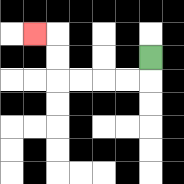{'start': '[6, 2]', 'end': '[1, 1]', 'path_directions': 'D,L,L,L,L,U,U,L', 'path_coordinates': '[[6, 2], [6, 3], [5, 3], [4, 3], [3, 3], [2, 3], [2, 2], [2, 1], [1, 1]]'}